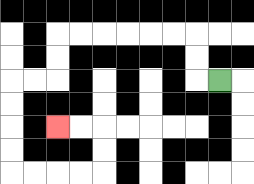{'start': '[9, 3]', 'end': '[2, 5]', 'path_directions': 'L,U,U,L,L,L,L,L,L,D,D,L,L,D,D,D,D,R,R,R,R,U,U,L,L', 'path_coordinates': '[[9, 3], [8, 3], [8, 2], [8, 1], [7, 1], [6, 1], [5, 1], [4, 1], [3, 1], [2, 1], [2, 2], [2, 3], [1, 3], [0, 3], [0, 4], [0, 5], [0, 6], [0, 7], [1, 7], [2, 7], [3, 7], [4, 7], [4, 6], [4, 5], [3, 5], [2, 5]]'}